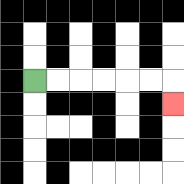{'start': '[1, 3]', 'end': '[7, 4]', 'path_directions': 'R,R,R,R,R,R,D', 'path_coordinates': '[[1, 3], [2, 3], [3, 3], [4, 3], [5, 3], [6, 3], [7, 3], [7, 4]]'}